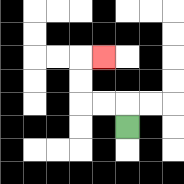{'start': '[5, 5]', 'end': '[4, 2]', 'path_directions': 'U,L,L,U,U,R', 'path_coordinates': '[[5, 5], [5, 4], [4, 4], [3, 4], [3, 3], [3, 2], [4, 2]]'}